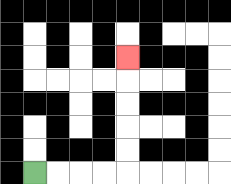{'start': '[1, 7]', 'end': '[5, 2]', 'path_directions': 'R,R,R,R,U,U,U,U,U', 'path_coordinates': '[[1, 7], [2, 7], [3, 7], [4, 7], [5, 7], [5, 6], [5, 5], [5, 4], [5, 3], [5, 2]]'}